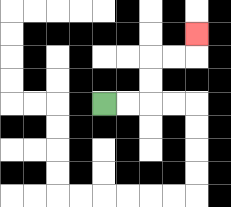{'start': '[4, 4]', 'end': '[8, 1]', 'path_directions': 'R,R,U,U,R,R,U', 'path_coordinates': '[[4, 4], [5, 4], [6, 4], [6, 3], [6, 2], [7, 2], [8, 2], [8, 1]]'}